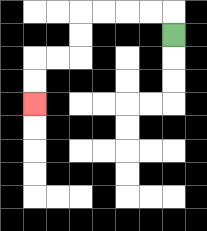{'start': '[7, 1]', 'end': '[1, 4]', 'path_directions': 'U,L,L,L,L,D,D,L,L,D,D', 'path_coordinates': '[[7, 1], [7, 0], [6, 0], [5, 0], [4, 0], [3, 0], [3, 1], [3, 2], [2, 2], [1, 2], [1, 3], [1, 4]]'}